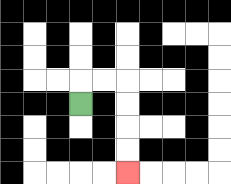{'start': '[3, 4]', 'end': '[5, 7]', 'path_directions': 'U,R,R,D,D,D,D', 'path_coordinates': '[[3, 4], [3, 3], [4, 3], [5, 3], [5, 4], [5, 5], [5, 6], [5, 7]]'}